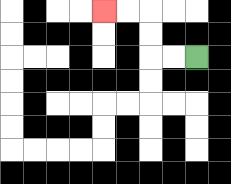{'start': '[8, 2]', 'end': '[4, 0]', 'path_directions': 'L,L,U,U,L,L', 'path_coordinates': '[[8, 2], [7, 2], [6, 2], [6, 1], [6, 0], [5, 0], [4, 0]]'}